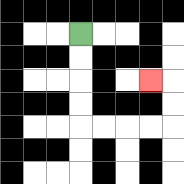{'start': '[3, 1]', 'end': '[6, 3]', 'path_directions': 'D,D,D,D,R,R,R,R,U,U,L', 'path_coordinates': '[[3, 1], [3, 2], [3, 3], [3, 4], [3, 5], [4, 5], [5, 5], [6, 5], [7, 5], [7, 4], [7, 3], [6, 3]]'}